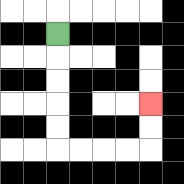{'start': '[2, 1]', 'end': '[6, 4]', 'path_directions': 'D,D,D,D,D,R,R,R,R,U,U', 'path_coordinates': '[[2, 1], [2, 2], [2, 3], [2, 4], [2, 5], [2, 6], [3, 6], [4, 6], [5, 6], [6, 6], [6, 5], [6, 4]]'}